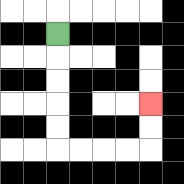{'start': '[2, 1]', 'end': '[6, 4]', 'path_directions': 'D,D,D,D,D,R,R,R,R,U,U', 'path_coordinates': '[[2, 1], [2, 2], [2, 3], [2, 4], [2, 5], [2, 6], [3, 6], [4, 6], [5, 6], [6, 6], [6, 5], [6, 4]]'}